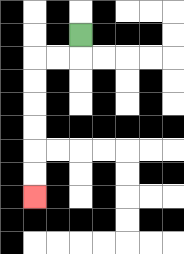{'start': '[3, 1]', 'end': '[1, 8]', 'path_directions': 'D,L,L,D,D,D,D,D,D', 'path_coordinates': '[[3, 1], [3, 2], [2, 2], [1, 2], [1, 3], [1, 4], [1, 5], [1, 6], [1, 7], [1, 8]]'}